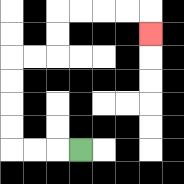{'start': '[3, 6]', 'end': '[6, 1]', 'path_directions': 'L,L,L,U,U,U,U,R,R,U,U,R,R,R,R,D', 'path_coordinates': '[[3, 6], [2, 6], [1, 6], [0, 6], [0, 5], [0, 4], [0, 3], [0, 2], [1, 2], [2, 2], [2, 1], [2, 0], [3, 0], [4, 0], [5, 0], [6, 0], [6, 1]]'}